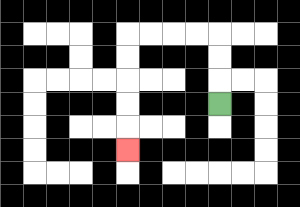{'start': '[9, 4]', 'end': '[5, 6]', 'path_directions': 'U,U,U,L,L,L,L,D,D,D,D,D', 'path_coordinates': '[[9, 4], [9, 3], [9, 2], [9, 1], [8, 1], [7, 1], [6, 1], [5, 1], [5, 2], [5, 3], [5, 4], [5, 5], [5, 6]]'}